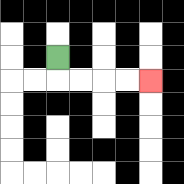{'start': '[2, 2]', 'end': '[6, 3]', 'path_directions': 'D,R,R,R,R', 'path_coordinates': '[[2, 2], [2, 3], [3, 3], [4, 3], [5, 3], [6, 3]]'}